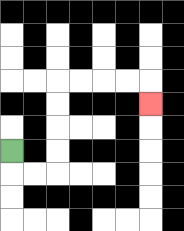{'start': '[0, 6]', 'end': '[6, 4]', 'path_directions': 'D,R,R,U,U,U,U,R,R,R,R,D', 'path_coordinates': '[[0, 6], [0, 7], [1, 7], [2, 7], [2, 6], [2, 5], [2, 4], [2, 3], [3, 3], [4, 3], [5, 3], [6, 3], [6, 4]]'}